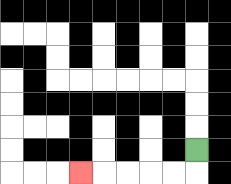{'start': '[8, 6]', 'end': '[3, 7]', 'path_directions': 'D,L,L,L,L,L', 'path_coordinates': '[[8, 6], [8, 7], [7, 7], [6, 7], [5, 7], [4, 7], [3, 7]]'}